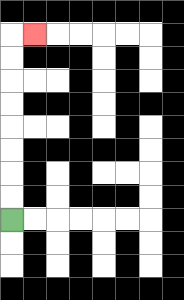{'start': '[0, 9]', 'end': '[1, 1]', 'path_directions': 'U,U,U,U,U,U,U,U,R', 'path_coordinates': '[[0, 9], [0, 8], [0, 7], [0, 6], [0, 5], [0, 4], [0, 3], [0, 2], [0, 1], [1, 1]]'}